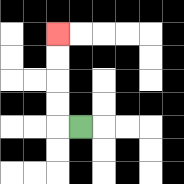{'start': '[3, 5]', 'end': '[2, 1]', 'path_directions': 'L,U,U,U,U', 'path_coordinates': '[[3, 5], [2, 5], [2, 4], [2, 3], [2, 2], [2, 1]]'}